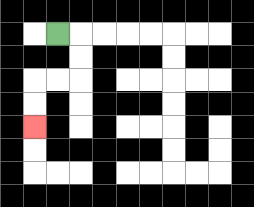{'start': '[2, 1]', 'end': '[1, 5]', 'path_directions': 'R,D,D,L,L,D,D', 'path_coordinates': '[[2, 1], [3, 1], [3, 2], [3, 3], [2, 3], [1, 3], [1, 4], [1, 5]]'}